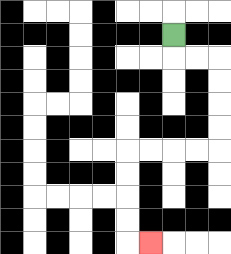{'start': '[7, 1]', 'end': '[6, 10]', 'path_directions': 'D,R,R,D,D,D,D,L,L,L,L,D,D,D,D,R', 'path_coordinates': '[[7, 1], [7, 2], [8, 2], [9, 2], [9, 3], [9, 4], [9, 5], [9, 6], [8, 6], [7, 6], [6, 6], [5, 6], [5, 7], [5, 8], [5, 9], [5, 10], [6, 10]]'}